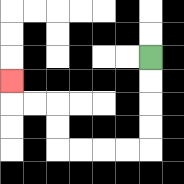{'start': '[6, 2]', 'end': '[0, 3]', 'path_directions': 'D,D,D,D,L,L,L,L,U,U,L,L,U', 'path_coordinates': '[[6, 2], [6, 3], [6, 4], [6, 5], [6, 6], [5, 6], [4, 6], [3, 6], [2, 6], [2, 5], [2, 4], [1, 4], [0, 4], [0, 3]]'}